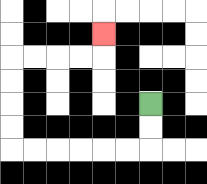{'start': '[6, 4]', 'end': '[4, 1]', 'path_directions': 'D,D,L,L,L,L,L,L,U,U,U,U,R,R,R,R,U', 'path_coordinates': '[[6, 4], [6, 5], [6, 6], [5, 6], [4, 6], [3, 6], [2, 6], [1, 6], [0, 6], [0, 5], [0, 4], [0, 3], [0, 2], [1, 2], [2, 2], [3, 2], [4, 2], [4, 1]]'}